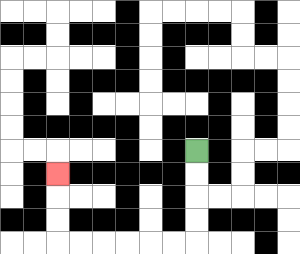{'start': '[8, 6]', 'end': '[2, 7]', 'path_directions': 'D,D,D,D,L,L,L,L,L,L,U,U,U', 'path_coordinates': '[[8, 6], [8, 7], [8, 8], [8, 9], [8, 10], [7, 10], [6, 10], [5, 10], [4, 10], [3, 10], [2, 10], [2, 9], [2, 8], [2, 7]]'}